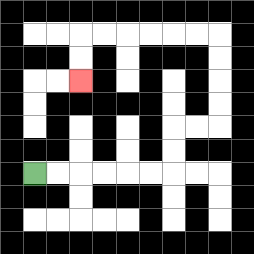{'start': '[1, 7]', 'end': '[3, 3]', 'path_directions': 'R,R,R,R,R,R,U,U,R,R,U,U,U,U,L,L,L,L,L,L,D,D', 'path_coordinates': '[[1, 7], [2, 7], [3, 7], [4, 7], [5, 7], [6, 7], [7, 7], [7, 6], [7, 5], [8, 5], [9, 5], [9, 4], [9, 3], [9, 2], [9, 1], [8, 1], [7, 1], [6, 1], [5, 1], [4, 1], [3, 1], [3, 2], [3, 3]]'}